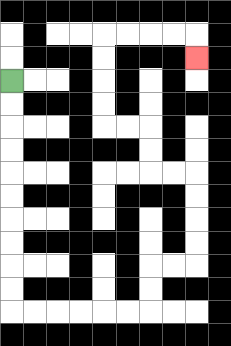{'start': '[0, 3]', 'end': '[8, 2]', 'path_directions': 'D,D,D,D,D,D,D,D,D,D,R,R,R,R,R,R,U,U,R,R,U,U,U,U,L,L,U,U,L,L,U,U,U,U,R,R,R,R,D', 'path_coordinates': '[[0, 3], [0, 4], [0, 5], [0, 6], [0, 7], [0, 8], [0, 9], [0, 10], [0, 11], [0, 12], [0, 13], [1, 13], [2, 13], [3, 13], [4, 13], [5, 13], [6, 13], [6, 12], [6, 11], [7, 11], [8, 11], [8, 10], [8, 9], [8, 8], [8, 7], [7, 7], [6, 7], [6, 6], [6, 5], [5, 5], [4, 5], [4, 4], [4, 3], [4, 2], [4, 1], [5, 1], [6, 1], [7, 1], [8, 1], [8, 2]]'}